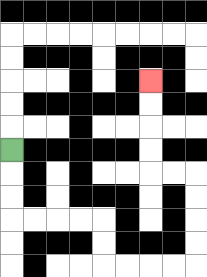{'start': '[0, 6]', 'end': '[6, 3]', 'path_directions': 'D,D,D,R,R,R,R,D,D,R,R,R,R,U,U,U,U,L,L,U,U,U,U', 'path_coordinates': '[[0, 6], [0, 7], [0, 8], [0, 9], [1, 9], [2, 9], [3, 9], [4, 9], [4, 10], [4, 11], [5, 11], [6, 11], [7, 11], [8, 11], [8, 10], [8, 9], [8, 8], [8, 7], [7, 7], [6, 7], [6, 6], [6, 5], [6, 4], [6, 3]]'}